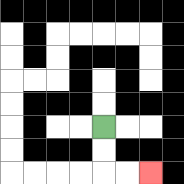{'start': '[4, 5]', 'end': '[6, 7]', 'path_directions': 'D,D,R,R', 'path_coordinates': '[[4, 5], [4, 6], [4, 7], [5, 7], [6, 7]]'}